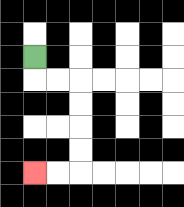{'start': '[1, 2]', 'end': '[1, 7]', 'path_directions': 'D,R,R,D,D,D,D,L,L', 'path_coordinates': '[[1, 2], [1, 3], [2, 3], [3, 3], [3, 4], [3, 5], [3, 6], [3, 7], [2, 7], [1, 7]]'}